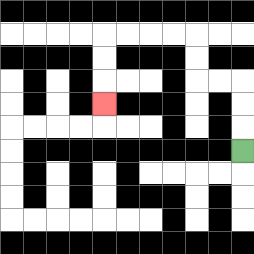{'start': '[10, 6]', 'end': '[4, 4]', 'path_directions': 'U,U,U,L,L,U,U,L,L,L,L,D,D,D', 'path_coordinates': '[[10, 6], [10, 5], [10, 4], [10, 3], [9, 3], [8, 3], [8, 2], [8, 1], [7, 1], [6, 1], [5, 1], [4, 1], [4, 2], [4, 3], [4, 4]]'}